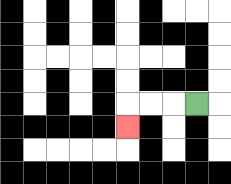{'start': '[8, 4]', 'end': '[5, 5]', 'path_directions': 'L,L,L,D', 'path_coordinates': '[[8, 4], [7, 4], [6, 4], [5, 4], [5, 5]]'}